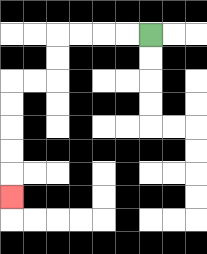{'start': '[6, 1]', 'end': '[0, 8]', 'path_directions': 'L,L,L,L,D,D,L,L,D,D,D,D,D', 'path_coordinates': '[[6, 1], [5, 1], [4, 1], [3, 1], [2, 1], [2, 2], [2, 3], [1, 3], [0, 3], [0, 4], [0, 5], [0, 6], [0, 7], [0, 8]]'}